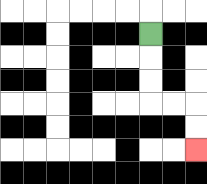{'start': '[6, 1]', 'end': '[8, 6]', 'path_directions': 'D,D,D,R,R,D,D', 'path_coordinates': '[[6, 1], [6, 2], [6, 3], [6, 4], [7, 4], [8, 4], [8, 5], [8, 6]]'}